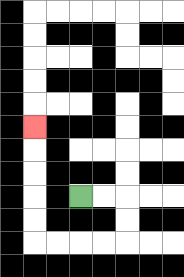{'start': '[3, 8]', 'end': '[1, 5]', 'path_directions': 'R,R,D,D,L,L,L,L,U,U,U,U,U', 'path_coordinates': '[[3, 8], [4, 8], [5, 8], [5, 9], [5, 10], [4, 10], [3, 10], [2, 10], [1, 10], [1, 9], [1, 8], [1, 7], [1, 6], [1, 5]]'}